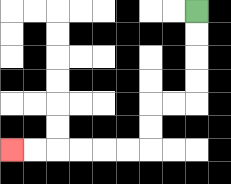{'start': '[8, 0]', 'end': '[0, 6]', 'path_directions': 'D,D,D,D,L,L,D,D,L,L,L,L,L,L', 'path_coordinates': '[[8, 0], [8, 1], [8, 2], [8, 3], [8, 4], [7, 4], [6, 4], [6, 5], [6, 6], [5, 6], [4, 6], [3, 6], [2, 6], [1, 6], [0, 6]]'}